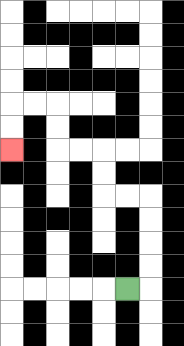{'start': '[5, 12]', 'end': '[0, 6]', 'path_directions': 'R,U,U,U,U,L,L,U,U,L,L,U,U,L,L,D,D', 'path_coordinates': '[[5, 12], [6, 12], [6, 11], [6, 10], [6, 9], [6, 8], [5, 8], [4, 8], [4, 7], [4, 6], [3, 6], [2, 6], [2, 5], [2, 4], [1, 4], [0, 4], [0, 5], [0, 6]]'}